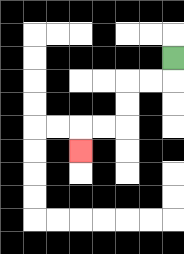{'start': '[7, 2]', 'end': '[3, 6]', 'path_directions': 'D,L,L,D,D,L,L,D', 'path_coordinates': '[[7, 2], [7, 3], [6, 3], [5, 3], [5, 4], [5, 5], [4, 5], [3, 5], [3, 6]]'}